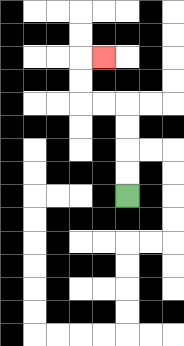{'start': '[5, 8]', 'end': '[4, 2]', 'path_directions': 'U,U,U,U,L,L,U,U,R', 'path_coordinates': '[[5, 8], [5, 7], [5, 6], [5, 5], [5, 4], [4, 4], [3, 4], [3, 3], [3, 2], [4, 2]]'}